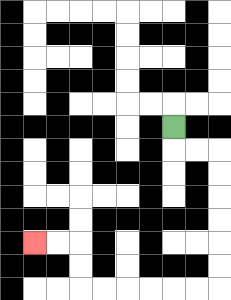{'start': '[7, 5]', 'end': '[1, 10]', 'path_directions': 'D,R,R,D,D,D,D,D,D,L,L,L,L,L,L,U,U,L,L', 'path_coordinates': '[[7, 5], [7, 6], [8, 6], [9, 6], [9, 7], [9, 8], [9, 9], [9, 10], [9, 11], [9, 12], [8, 12], [7, 12], [6, 12], [5, 12], [4, 12], [3, 12], [3, 11], [3, 10], [2, 10], [1, 10]]'}